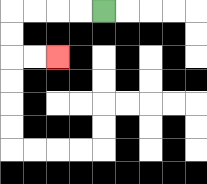{'start': '[4, 0]', 'end': '[2, 2]', 'path_directions': 'L,L,L,L,D,D,R,R', 'path_coordinates': '[[4, 0], [3, 0], [2, 0], [1, 0], [0, 0], [0, 1], [0, 2], [1, 2], [2, 2]]'}